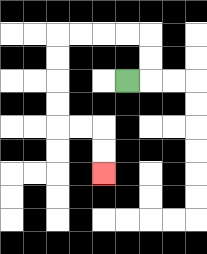{'start': '[5, 3]', 'end': '[4, 7]', 'path_directions': 'R,U,U,L,L,L,L,D,D,D,D,R,R,D,D', 'path_coordinates': '[[5, 3], [6, 3], [6, 2], [6, 1], [5, 1], [4, 1], [3, 1], [2, 1], [2, 2], [2, 3], [2, 4], [2, 5], [3, 5], [4, 5], [4, 6], [4, 7]]'}